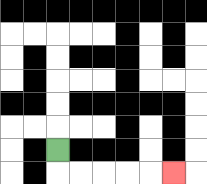{'start': '[2, 6]', 'end': '[7, 7]', 'path_directions': 'D,R,R,R,R,R', 'path_coordinates': '[[2, 6], [2, 7], [3, 7], [4, 7], [5, 7], [6, 7], [7, 7]]'}